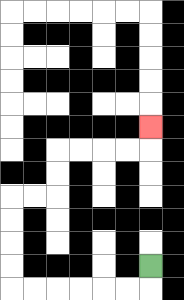{'start': '[6, 11]', 'end': '[6, 5]', 'path_directions': 'D,L,L,L,L,L,L,U,U,U,U,R,R,U,U,R,R,R,R,U', 'path_coordinates': '[[6, 11], [6, 12], [5, 12], [4, 12], [3, 12], [2, 12], [1, 12], [0, 12], [0, 11], [0, 10], [0, 9], [0, 8], [1, 8], [2, 8], [2, 7], [2, 6], [3, 6], [4, 6], [5, 6], [6, 6], [6, 5]]'}